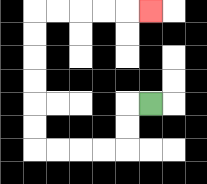{'start': '[6, 4]', 'end': '[6, 0]', 'path_directions': 'L,D,D,L,L,L,L,U,U,U,U,U,U,R,R,R,R,R', 'path_coordinates': '[[6, 4], [5, 4], [5, 5], [5, 6], [4, 6], [3, 6], [2, 6], [1, 6], [1, 5], [1, 4], [1, 3], [1, 2], [1, 1], [1, 0], [2, 0], [3, 0], [4, 0], [5, 0], [6, 0]]'}